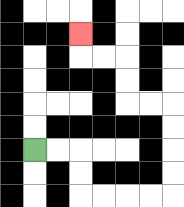{'start': '[1, 6]', 'end': '[3, 1]', 'path_directions': 'R,R,D,D,R,R,R,R,U,U,U,U,L,L,U,U,L,L,U', 'path_coordinates': '[[1, 6], [2, 6], [3, 6], [3, 7], [3, 8], [4, 8], [5, 8], [6, 8], [7, 8], [7, 7], [7, 6], [7, 5], [7, 4], [6, 4], [5, 4], [5, 3], [5, 2], [4, 2], [3, 2], [3, 1]]'}